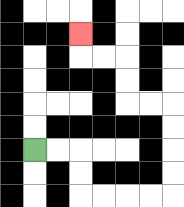{'start': '[1, 6]', 'end': '[3, 1]', 'path_directions': 'R,R,D,D,R,R,R,R,U,U,U,U,L,L,U,U,L,L,U', 'path_coordinates': '[[1, 6], [2, 6], [3, 6], [3, 7], [3, 8], [4, 8], [5, 8], [6, 8], [7, 8], [7, 7], [7, 6], [7, 5], [7, 4], [6, 4], [5, 4], [5, 3], [5, 2], [4, 2], [3, 2], [3, 1]]'}